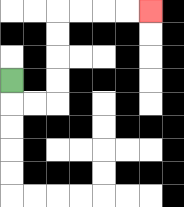{'start': '[0, 3]', 'end': '[6, 0]', 'path_directions': 'D,R,R,U,U,U,U,R,R,R,R', 'path_coordinates': '[[0, 3], [0, 4], [1, 4], [2, 4], [2, 3], [2, 2], [2, 1], [2, 0], [3, 0], [4, 0], [5, 0], [6, 0]]'}